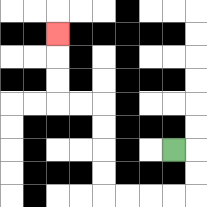{'start': '[7, 6]', 'end': '[2, 1]', 'path_directions': 'R,D,D,L,L,L,L,U,U,U,U,L,L,U,U,U', 'path_coordinates': '[[7, 6], [8, 6], [8, 7], [8, 8], [7, 8], [6, 8], [5, 8], [4, 8], [4, 7], [4, 6], [4, 5], [4, 4], [3, 4], [2, 4], [2, 3], [2, 2], [2, 1]]'}